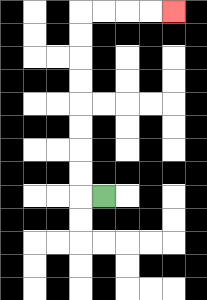{'start': '[4, 8]', 'end': '[7, 0]', 'path_directions': 'L,U,U,U,U,U,U,U,U,R,R,R,R', 'path_coordinates': '[[4, 8], [3, 8], [3, 7], [3, 6], [3, 5], [3, 4], [3, 3], [3, 2], [3, 1], [3, 0], [4, 0], [5, 0], [6, 0], [7, 0]]'}